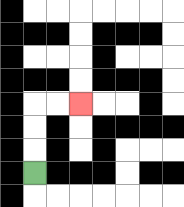{'start': '[1, 7]', 'end': '[3, 4]', 'path_directions': 'U,U,U,R,R', 'path_coordinates': '[[1, 7], [1, 6], [1, 5], [1, 4], [2, 4], [3, 4]]'}